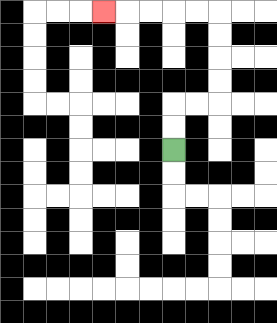{'start': '[7, 6]', 'end': '[4, 0]', 'path_directions': 'U,U,R,R,U,U,U,U,L,L,L,L,L', 'path_coordinates': '[[7, 6], [7, 5], [7, 4], [8, 4], [9, 4], [9, 3], [9, 2], [9, 1], [9, 0], [8, 0], [7, 0], [6, 0], [5, 0], [4, 0]]'}